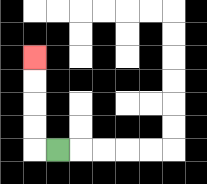{'start': '[2, 6]', 'end': '[1, 2]', 'path_directions': 'L,U,U,U,U', 'path_coordinates': '[[2, 6], [1, 6], [1, 5], [1, 4], [1, 3], [1, 2]]'}